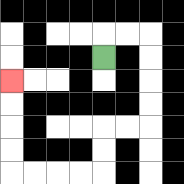{'start': '[4, 2]', 'end': '[0, 3]', 'path_directions': 'U,R,R,D,D,D,D,L,L,D,D,L,L,L,L,U,U,U,U', 'path_coordinates': '[[4, 2], [4, 1], [5, 1], [6, 1], [6, 2], [6, 3], [6, 4], [6, 5], [5, 5], [4, 5], [4, 6], [4, 7], [3, 7], [2, 7], [1, 7], [0, 7], [0, 6], [0, 5], [0, 4], [0, 3]]'}